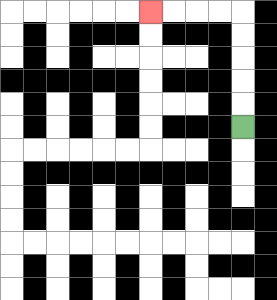{'start': '[10, 5]', 'end': '[6, 0]', 'path_directions': 'U,U,U,U,U,L,L,L,L', 'path_coordinates': '[[10, 5], [10, 4], [10, 3], [10, 2], [10, 1], [10, 0], [9, 0], [8, 0], [7, 0], [6, 0]]'}